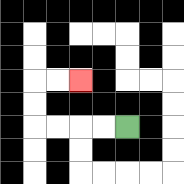{'start': '[5, 5]', 'end': '[3, 3]', 'path_directions': 'L,L,L,L,U,U,R,R', 'path_coordinates': '[[5, 5], [4, 5], [3, 5], [2, 5], [1, 5], [1, 4], [1, 3], [2, 3], [3, 3]]'}